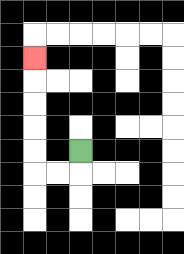{'start': '[3, 6]', 'end': '[1, 2]', 'path_directions': 'D,L,L,U,U,U,U,U', 'path_coordinates': '[[3, 6], [3, 7], [2, 7], [1, 7], [1, 6], [1, 5], [1, 4], [1, 3], [1, 2]]'}